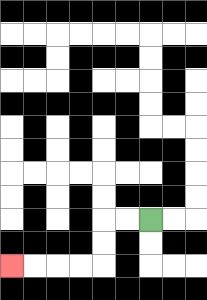{'start': '[6, 9]', 'end': '[0, 11]', 'path_directions': 'L,L,D,D,L,L,L,L', 'path_coordinates': '[[6, 9], [5, 9], [4, 9], [4, 10], [4, 11], [3, 11], [2, 11], [1, 11], [0, 11]]'}